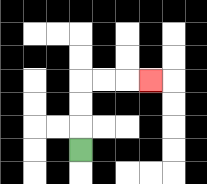{'start': '[3, 6]', 'end': '[6, 3]', 'path_directions': 'U,U,U,R,R,R', 'path_coordinates': '[[3, 6], [3, 5], [3, 4], [3, 3], [4, 3], [5, 3], [6, 3]]'}